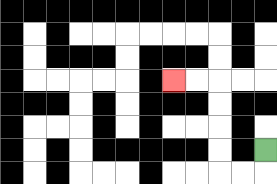{'start': '[11, 6]', 'end': '[7, 3]', 'path_directions': 'D,L,L,U,U,U,U,L,L', 'path_coordinates': '[[11, 6], [11, 7], [10, 7], [9, 7], [9, 6], [9, 5], [9, 4], [9, 3], [8, 3], [7, 3]]'}